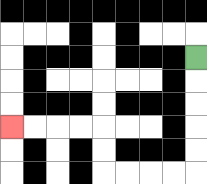{'start': '[8, 2]', 'end': '[0, 5]', 'path_directions': 'D,D,D,D,D,L,L,L,L,U,U,L,L,L,L', 'path_coordinates': '[[8, 2], [8, 3], [8, 4], [8, 5], [8, 6], [8, 7], [7, 7], [6, 7], [5, 7], [4, 7], [4, 6], [4, 5], [3, 5], [2, 5], [1, 5], [0, 5]]'}